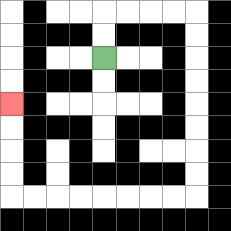{'start': '[4, 2]', 'end': '[0, 4]', 'path_directions': 'U,U,R,R,R,R,D,D,D,D,D,D,D,D,L,L,L,L,L,L,L,L,U,U,U,U', 'path_coordinates': '[[4, 2], [4, 1], [4, 0], [5, 0], [6, 0], [7, 0], [8, 0], [8, 1], [8, 2], [8, 3], [8, 4], [8, 5], [8, 6], [8, 7], [8, 8], [7, 8], [6, 8], [5, 8], [4, 8], [3, 8], [2, 8], [1, 8], [0, 8], [0, 7], [0, 6], [0, 5], [0, 4]]'}